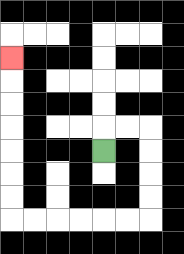{'start': '[4, 6]', 'end': '[0, 2]', 'path_directions': 'U,R,R,D,D,D,D,L,L,L,L,L,L,U,U,U,U,U,U,U', 'path_coordinates': '[[4, 6], [4, 5], [5, 5], [6, 5], [6, 6], [6, 7], [6, 8], [6, 9], [5, 9], [4, 9], [3, 9], [2, 9], [1, 9], [0, 9], [0, 8], [0, 7], [0, 6], [0, 5], [0, 4], [0, 3], [0, 2]]'}